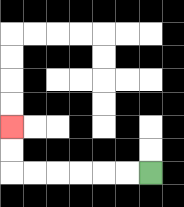{'start': '[6, 7]', 'end': '[0, 5]', 'path_directions': 'L,L,L,L,L,L,U,U', 'path_coordinates': '[[6, 7], [5, 7], [4, 7], [3, 7], [2, 7], [1, 7], [0, 7], [0, 6], [0, 5]]'}